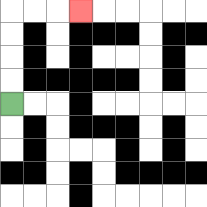{'start': '[0, 4]', 'end': '[3, 0]', 'path_directions': 'U,U,U,U,R,R,R', 'path_coordinates': '[[0, 4], [0, 3], [0, 2], [0, 1], [0, 0], [1, 0], [2, 0], [3, 0]]'}